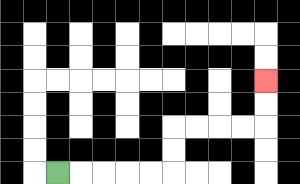{'start': '[2, 7]', 'end': '[11, 3]', 'path_directions': 'R,R,R,R,R,U,U,R,R,R,R,U,U', 'path_coordinates': '[[2, 7], [3, 7], [4, 7], [5, 7], [6, 7], [7, 7], [7, 6], [7, 5], [8, 5], [9, 5], [10, 5], [11, 5], [11, 4], [11, 3]]'}